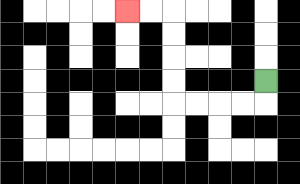{'start': '[11, 3]', 'end': '[5, 0]', 'path_directions': 'D,L,L,L,L,U,U,U,U,L,L', 'path_coordinates': '[[11, 3], [11, 4], [10, 4], [9, 4], [8, 4], [7, 4], [7, 3], [7, 2], [7, 1], [7, 0], [6, 0], [5, 0]]'}